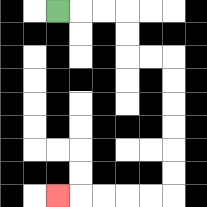{'start': '[2, 0]', 'end': '[2, 8]', 'path_directions': 'R,R,R,D,D,R,R,D,D,D,D,D,D,L,L,L,L,L', 'path_coordinates': '[[2, 0], [3, 0], [4, 0], [5, 0], [5, 1], [5, 2], [6, 2], [7, 2], [7, 3], [7, 4], [7, 5], [7, 6], [7, 7], [7, 8], [6, 8], [5, 8], [4, 8], [3, 8], [2, 8]]'}